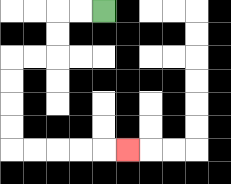{'start': '[4, 0]', 'end': '[5, 6]', 'path_directions': 'L,L,D,D,L,L,D,D,D,D,R,R,R,R,R', 'path_coordinates': '[[4, 0], [3, 0], [2, 0], [2, 1], [2, 2], [1, 2], [0, 2], [0, 3], [0, 4], [0, 5], [0, 6], [1, 6], [2, 6], [3, 6], [4, 6], [5, 6]]'}